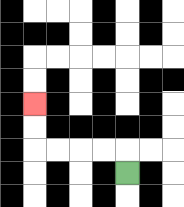{'start': '[5, 7]', 'end': '[1, 4]', 'path_directions': 'U,L,L,L,L,U,U', 'path_coordinates': '[[5, 7], [5, 6], [4, 6], [3, 6], [2, 6], [1, 6], [1, 5], [1, 4]]'}